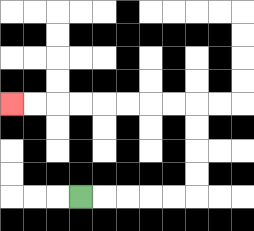{'start': '[3, 8]', 'end': '[0, 4]', 'path_directions': 'R,R,R,R,R,U,U,U,U,L,L,L,L,L,L,L,L', 'path_coordinates': '[[3, 8], [4, 8], [5, 8], [6, 8], [7, 8], [8, 8], [8, 7], [8, 6], [8, 5], [8, 4], [7, 4], [6, 4], [5, 4], [4, 4], [3, 4], [2, 4], [1, 4], [0, 4]]'}